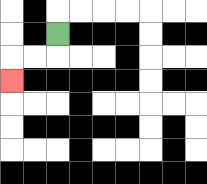{'start': '[2, 1]', 'end': '[0, 3]', 'path_directions': 'D,L,L,D', 'path_coordinates': '[[2, 1], [2, 2], [1, 2], [0, 2], [0, 3]]'}